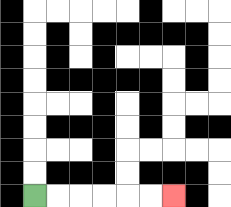{'start': '[1, 8]', 'end': '[7, 8]', 'path_directions': 'R,R,R,R,R,R', 'path_coordinates': '[[1, 8], [2, 8], [3, 8], [4, 8], [5, 8], [6, 8], [7, 8]]'}